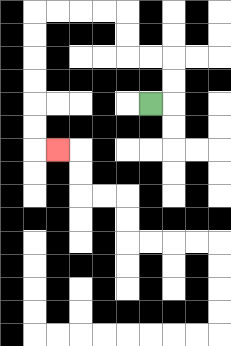{'start': '[6, 4]', 'end': '[2, 6]', 'path_directions': 'R,U,U,L,L,U,U,L,L,L,L,D,D,D,D,D,D,R', 'path_coordinates': '[[6, 4], [7, 4], [7, 3], [7, 2], [6, 2], [5, 2], [5, 1], [5, 0], [4, 0], [3, 0], [2, 0], [1, 0], [1, 1], [1, 2], [1, 3], [1, 4], [1, 5], [1, 6], [2, 6]]'}